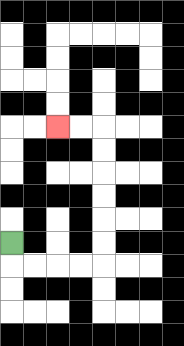{'start': '[0, 10]', 'end': '[2, 5]', 'path_directions': 'D,R,R,R,R,U,U,U,U,U,U,L,L', 'path_coordinates': '[[0, 10], [0, 11], [1, 11], [2, 11], [3, 11], [4, 11], [4, 10], [4, 9], [4, 8], [4, 7], [4, 6], [4, 5], [3, 5], [2, 5]]'}